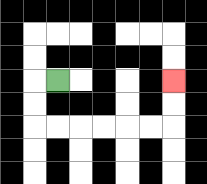{'start': '[2, 3]', 'end': '[7, 3]', 'path_directions': 'L,D,D,R,R,R,R,R,R,U,U', 'path_coordinates': '[[2, 3], [1, 3], [1, 4], [1, 5], [2, 5], [3, 5], [4, 5], [5, 5], [6, 5], [7, 5], [7, 4], [7, 3]]'}